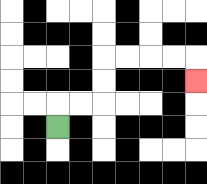{'start': '[2, 5]', 'end': '[8, 3]', 'path_directions': 'U,R,R,U,U,R,R,R,R,D', 'path_coordinates': '[[2, 5], [2, 4], [3, 4], [4, 4], [4, 3], [4, 2], [5, 2], [6, 2], [7, 2], [8, 2], [8, 3]]'}